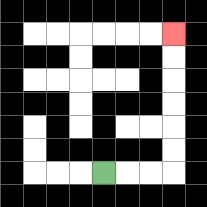{'start': '[4, 7]', 'end': '[7, 1]', 'path_directions': 'R,R,R,U,U,U,U,U,U', 'path_coordinates': '[[4, 7], [5, 7], [6, 7], [7, 7], [7, 6], [7, 5], [7, 4], [7, 3], [7, 2], [7, 1]]'}